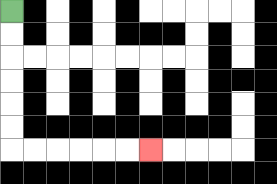{'start': '[0, 0]', 'end': '[6, 6]', 'path_directions': 'D,D,D,D,D,D,R,R,R,R,R,R', 'path_coordinates': '[[0, 0], [0, 1], [0, 2], [0, 3], [0, 4], [0, 5], [0, 6], [1, 6], [2, 6], [3, 6], [4, 6], [5, 6], [6, 6]]'}